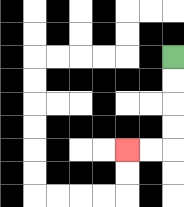{'start': '[7, 2]', 'end': '[5, 6]', 'path_directions': 'D,D,D,D,L,L', 'path_coordinates': '[[7, 2], [7, 3], [7, 4], [7, 5], [7, 6], [6, 6], [5, 6]]'}